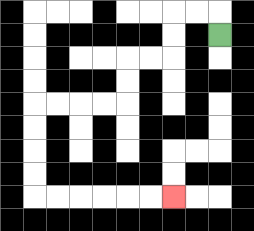{'start': '[9, 1]', 'end': '[7, 8]', 'path_directions': 'U,L,L,D,D,L,L,D,D,L,L,L,L,D,D,D,D,R,R,R,R,R,R', 'path_coordinates': '[[9, 1], [9, 0], [8, 0], [7, 0], [7, 1], [7, 2], [6, 2], [5, 2], [5, 3], [5, 4], [4, 4], [3, 4], [2, 4], [1, 4], [1, 5], [1, 6], [1, 7], [1, 8], [2, 8], [3, 8], [4, 8], [5, 8], [6, 8], [7, 8]]'}